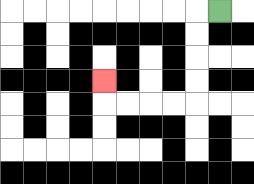{'start': '[9, 0]', 'end': '[4, 3]', 'path_directions': 'L,D,D,D,D,L,L,L,L,U', 'path_coordinates': '[[9, 0], [8, 0], [8, 1], [8, 2], [8, 3], [8, 4], [7, 4], [6, 4], [5, 4], [4, 4], [4, 3]]'}